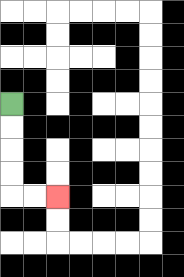{'start': '[0, 4]', 'end': '[2, 8]', 'path_directions': 'D,D,D,D,R,R', 'path_coordinates': '[[0, 4], [0, 5], [0, 6], [0, 7], [0, 8], [1, 8], [2, 8]]'}